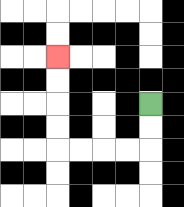{'start': '[6, 4]', 'end': '[2, 2]', 'path_directions': 'D,D,L,L,L,L,U,U,U,U', 'path_coordinates': '[[6, 4], [6, 5], [6, 6], [5, 6], [4, 6], [3, 6], [2, 6], [2, 5], [2, 4], [2, 3], [2, 2]]'}